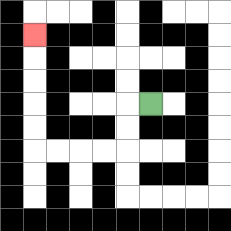{'start': '[6, 4]', 'end': '[1, 1]', 'path_directions': 'L,D,D,L,L,L,L,U,U,U,U,U', 'path_coordinates': '[[6, 4], [5, 4], [5, 5], [5, 6], [4, 6], [3, 6], [2, 6], [1, 6], [1, 5], [1, 4], [1, 3], [1, 2], [1, 1]]'}